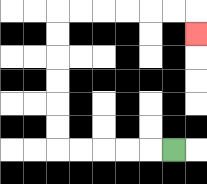{'start': '[7, 6]', 'end': '[8, 1]', 'path_directions': 'L,L,L,L,L,U,U,U,U,U,U,R,R,R,R,R,R,D', 'path_coordinates': '[[7, 6], [6, 6], [5, 6], [4, 6], [3, 6], [2, 6], [2, 5], [2, 4], [2, 3], [2, 2], [2, 1], [2, 0], [3, 0], [4, 0], [5, 0], [6, 0], [7, 0], [8, 0], [8, 1]]'}